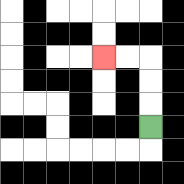{'start': '[6, 5]', 'end': '[4, 2]', 'path_directions': 'U,U,U,L,L', 'path_coordinates': '[[6, 5], [6, 4], [6, 3], [6, 2], [5, 2], [4, 2]]'}